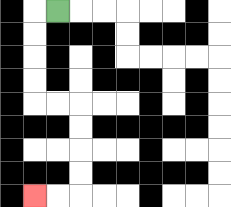{'start': '[2, 0]', 'end': '[1, 8]', 'path_directions': 'L,D,D,D,D,R,R,D,D,D,D,L,L', 'path_coordinates': '[[2, 0], [1, 0], [1, 1], [1, 2], [1, 3], [1, 4], [2, 4], [3, 4], [3, 5], [3, 6], [3, 7], [3, 8], [2, 8], [1, 8]]'}